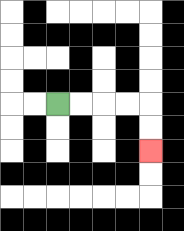{'start': '[2, 4]', 'end': '[6, 6]', 'path_directions': 'R,R,R,R,D,D', 'path_coordinates': '[[2, 4], [3, 4], [4, 4], [5, 4], [6, 4], [6, 5], [6, 6]]'}